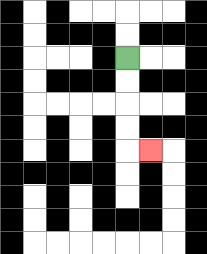{'start': '[5, 2]', 'end': '[6, 6]', 'path_directions': 'D,D,D,D,R', 'path_coordinates': '[[5, 2], [5, 3], [5, 4], [5, 5], [5, 6], [6, 6]]'}